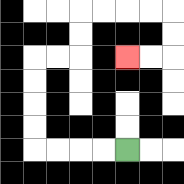{'start': '[5, 6]', 'end': '[5, 2]', 'path_directions': 'L,L,L,L,U,U,U,U,R,R,U,U,R,R,R,R,D,D,L,L', 'path_coordinates': '[[5, 6], [4, 6], [3, 6], [2, 6], [1, 6], [1, 5], [1, 4], [1, 3], [1, 2], [2, 2], [3, 2], [3, 1], [3, 0], [4, 0], [5, 0], [6, 0], [7, 0], [7, 1], [7, 2], [6, 2], [5, 2]]'}